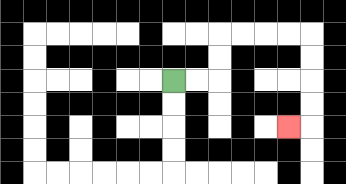{'start': '[7, 3]', 'end': '[12, 5]', 'path_directions': 'R,R,U,U,R,R,R,R,D,D,D,D,L', 'path_coordinates': '[[7, 3], [8, 3], [9, 3], [9, 2], [9, 1], [10, 1], [11, 1], [12, 1], [13, 1], [13, 2], [13, 3], [13, 4], [13, 5], [12, 5]]'}